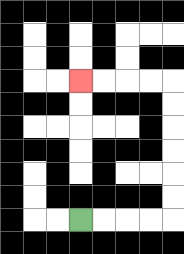{'start': '[3, 9]', 'end': '[3, 3]', 'path_directions': 'R,R,R,R,U,U,U,U,U,U,L,L,L,L', 'path_coordinates': '[[3, 9], [4, 9], [5, 9], [6, 9], [7, 9], [7, 8], [7, 7], [7, 6], [7, 5], [7, 4], [7, 3], [6, 3], [5, 3], [4, 3], [3, 3]]'}